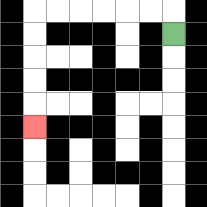{'start': '[7, 1]', 'end': '[1, 5]', 'path_directions': 'U,L,L,L,L,L,L,D,D,D,D,D', 'path_coordinates': '[[7, 1], [7, 0], [6, 0], [5, 0], [4, 0], [3, 0], [2, 0], [1, 0], [1, 1], [1, 2], [1, 3], [1, 4], [1, 5]]'}